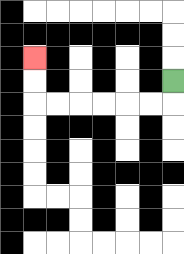{'start': '[7, 3]', 'end': '[1, 2]', 'path_directions': 'D,L,L,L,L,L,L,U,U', 'path_coordinates': '[[7, 3], [7, 4], [6, 4], [5, 4], [4, 4], [3, 4], [2, 4], [1, 4], [1, 3], [1, 2]]'}